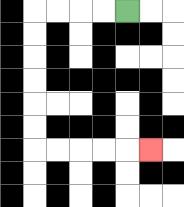{'start': '[5, 0]', 'end': '[6, 6]', 'path_directions': 'L,L,L,L,D,D,D,D,D,D,R,R,R,R,R', 'path_coordinates': '[[5, 0], [4, 0], [3, 0], [2, 0], [1, 0], [1, 1], [1, 2], [1, 3], [1, 4], [1, 5], [1, 6], [2, 6], [3, 6], [4, 6], [5, 6], [6, 6]]'}